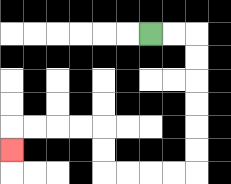{'start': '[6, 1]', 'end': '[0, 6]', 'path_directions': 'R,R,D,D,D,D,D,D,L,L,L,L,U,U,L,L,L,L,D', 'path_coordinates': '[[6, 1], [7, 1], [8, 1], [8, 2], [8, 3], [8, 4], [8, 5], [8, 6], [8, 7], [7, 7], [6, 7], [5, 7], [4, 7], [4, 6], [4, 5], [3, 5], [2, 5], [1, 5], [0, 5], [0, 6]]'}